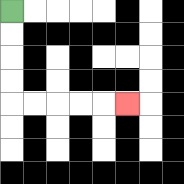{'start': '[0, 0]', 'end': '[5, 4]', 'path_directions': 'D,D,D,D,R,R,R,R,R', 'path_coordinates': '[[0, 0], [0, 1], [0, 2], [0, 3], [0, 4], [1, 4], [2, 4], [3, 4], [4, 4], [5, 4]]'}